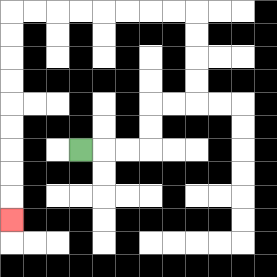{'start': '[3, 6]', 'end': '[0, 9]', 'path_directions': 'R,R,R,U,U,R,R,U,U,U,U,L,L,L,L,L,L,L,L,D,D,D,D,D,D,D,D,D', 'path_coordinates': '[[3, 6], [4, 6], [5, 6], [6, 6], [6, 5], [6, 4], [7, 4], [8, 4], [8, 3], [8, 2], [8, 1], [8, 0], [7, 0], [6, 0], [5, 0], [4, 0], [3, 0], [2, 0], [1, 0], [0, 0], [0, 1], [0, 2], [0, 3], [0, 4], [0, 5], [0, 6], [0, 7], [0, 8], [0, 9]]'}